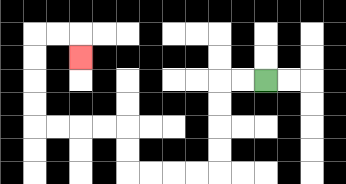{'start': '[11, 3]', 'end': '[3, 2]', 'path_directions': 'L,L,D,D,D,D,L,L,L,L,U,U,L,L,L,L,U,U,U,U,R,R,D', 'path_coordinates': '[[11, 3], [10, 3], [9, 3], [9, 4], [9, 5], [9, 6], [9, 7], [8, 7], [7, 7], [6, 7], [5, 7], [5, 6], [5, 5], [4, 5], [3, 5], [2, 5], [1, 5], [1, 4], [1, 3], [1, 2], [1, 1], [2, 1], [3, 1], [3, 2]]'}